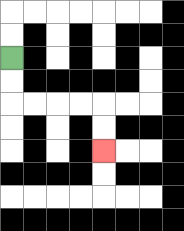{'start': '[0, 2]', 'end': '[4, 6]', 'path_directions': 'D,D,R,R,R,R,D,D', 'path_coordinates': '[[0, 2], [0, 3], [0, 4], [1, 4], [2, 4], [3, 4], [4, 4], [4, 5], [4, 6]]'}